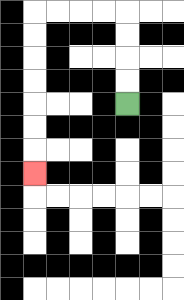{'start': '[5, 4]', 'end': '[1, 7]', 'path_directions': 'U,U,U,U,L,L,L,L,D,D,D,D,D,D,D', 'path_coordinates': '[[5, 4], [5, 3], [5, 2], [5, 1], [5, 0], [4, 0], [3, 0], [2, 0], [1, 0], [1, 1], [1, 2], [1, 3], [1, 4], [1, 5], [1, 6], [1, 7]]'}